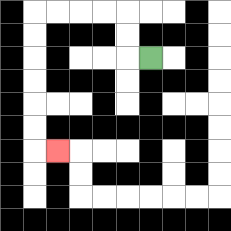{'start': '[6, 2]', 'end': '[2, 6]', 'path_directions': 'L,U,U,L,L,L,L,D,D,D,D,D,D,R', 'path_coordinates': '[[6, 2], [5, 2], [5, 1], [5, 0], [4, 0], [3, 0], [2, 0], [1, 0], [1, 1], [1, 2], [1, 3], [1, 4], [1, 5], [1, 6], [2, 6]]'}